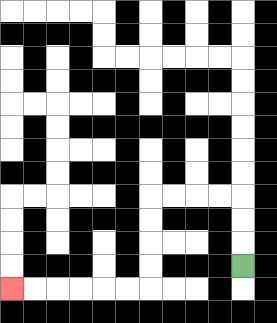{'start': '[10, 11]', 'end': '[0, 12]', 'path_directions': 'U,U,U,L,L,L,L,D,D,D,D,L,L,L,L,L,L', 'path_coordinates': '[[10, 11], [10, 10], [10, 9], [10, 8], [9, 8], [8, 8], [7, 8], [6, 8], [6, 9], [6, 10], [6, 11], [6, 12], [5, 12], [4, 12], [3, 12], [2, 12], [1, 12], [0, 12]]'}